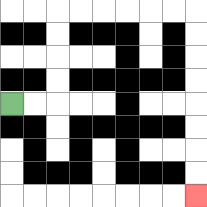{'start': '[0, 4]', 'end': '[8, 8]', 'path_directions': 'R,R,U,U,U,U,R,R,R,R,R,R,D,D,D,D,D,D,D,D', 'path_coordinates': '[[0, 4], [1, 4], [2, 4], [2, 3], [2, 2], [2, 1], [2, 0], [3, 0], [4, 0], [5, 0], [6, 0], [7, 0], [8, 0], [8, 1], [8, 2], [8, 3], [8, 4], [8, 5], [8, 6], [8, 7], [8, 8]]'}